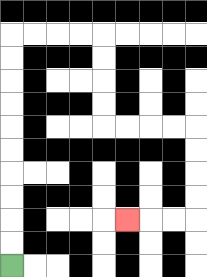{'start': '[0, 11]', 'end': '[5, 9]', 'path_directions': 'U,U,U,U,U,U,U,U,U,U,R,R,R,R,D,D,D,D,R,R,R,R,D,D,D,D,L,L,L', 'path_coordinates': '[[0, 11], [0, 10], [0, 9], [0, 8], [0, 7], [0, 6], [0, 5], [0, 4], [0, 3], [0, 2], [0, 1], [1, 1], [2, 1], [3, 1], [4, 1], [4, 2], [4, 3], [4, 4], [4, 5], [5, 5], [6, 5], [7, 5], [8, 5], [8, 6], [8, 7], [8, 8], [8, 9], [7, 9], [6, 9], [5, 9]]'}